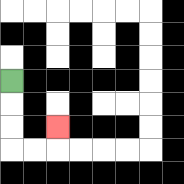{'start': '[0, 3]', 'end': '[2, 5]', 'path_directions': 'D,D,D,R,R,U', 'path_coordinates': '[[0, 3], [0, 4], [0, 5], [0, 6], [1, 6], [2, 6], [2, 5]]'}